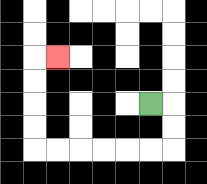{'start': '[6, 4]', 'end': '[2, 2]', 'path_directions': 'R,D,D,L,L,L,L,L,L,U,U,U,U,R', 'path_coordinates': '[[6, 4], [7, 4], [7, 5], [7, 6], [6, 6], [5, 6], [4, 6], [3, 6], [2, 6], [1, 6], [1, 5], [1, 4], [1, 3], [1, 2], [2, 2]]'}